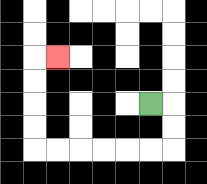{'start': '[6, 4]', 'end': '[2, 2]', 'path_directions': 'R,D,D,L,L,L,L,L,L,U,U,U,U,R', 'path_coordinates': '[[6, 4], [7, 4], [7, 5], [7, 6], [6, 6], [5, 6], [4, 6], [3, 6], [2, 6], [1, 6], [1, 5], [1, 4], [1, 3], [1, 2], [2, 2]]'}